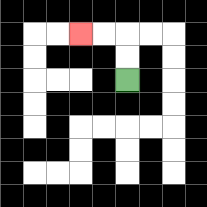{'start': '[5, 3]', 'end': '[3, 1]', 'path_directions': 'U,U,L,L', 'path_coordinates': '[[5, 3], [5, 2], [5, 1], [4, 1], [3, 1]]'}